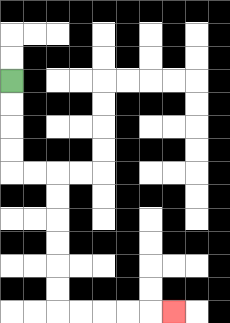{'start': '[0, 3]', 'end': '[7, 13]', 'path_directions': 'D,D,D,D,R,R,D,D,D,D,D,D,R,R,R,R,R', 'path_coordinates': '[[0, 3], [0, 4], [0, 5], [0, 6], [0, 7], [1, 7], [2, 7], [2, 8], [2, 9], [2, 10], [2, 11], [2, 12], [2, 13], [3, 13], [4, 13], [5, 13], [6, 13], [7, 13]]'}